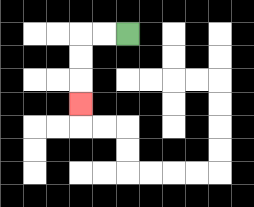{'start': '[5, 1]', 'end': '[3, 4]', 'path_directions': 'L,L,D,D,D', 'path_coordinates': '[[5, 1], [4, 1], [3, 1], [3, 2], [3, 3], [3, 4]]'}